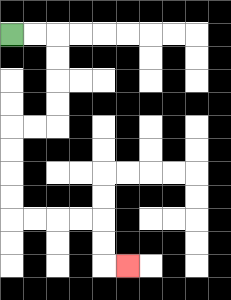{'start': '[0, 1]', 'end': '[5, 11]', 'path_directions': 'R,R,D,D,D,D,L,L,D,D,D,D,R,R,R,R,D,D,R', 'path_coordinates': '[[0, 1], [1, 1], [2, 1], [2, 2], [2, 3], [2, 4], [2, 5], [1, 5], [0, 5], [0, 6], [0, 7], [0, 8], [0, 9], [1, 9], [2, 9], [3, 9], [4, 9], [4, 10], [4, 11], [5, 11]]'}